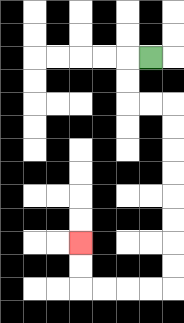{'start': '[6, 2]', 'end': '[3, 10]', 'path_directions': 'L,D,D,R,R,D,D,D,D,D,D,D,D,L,L,L,L,U,U', 'path_coordinates': '[[6, 2], [5, 2], [5, 3], [5, 4], [6, 4], [7, 4], [7, 5], [7, 6], [7, 7], [7, 8], [7, 9], [7, 10], [7, 11], [7, 12], [6, 12], [5, 12], [4, 12], [3, 12], [3, 11], [3, 10]]'}